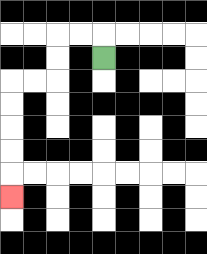{'start': '[4, 2]', 'end': '[0, 8]', 'path_directions': 'U,L,L,D,D,L,L,D,D,D,D,D', 'path_coordinates': '[[4, 2], [4, 1], [3, 1], [2, 1], [2, 2], [2, 3], [1, 3], [0, 3], [0, 4], [0, 5], [0, 6], [0, 7], [0, 8]]'}